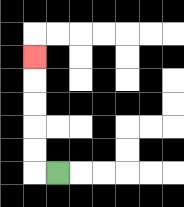{'start': '[2, 7]', 'end': '[1, 2]', 'path_directions': 'L,U,U,U,U,U', 'path_coordinates': '[[2, 7], [1, 7], [1, 6], [1, 5], [1, 4], [1, 3], [1, 2]]'}